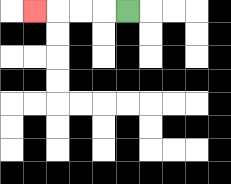{'start': '[5, 0]', 'end': '[1, 0]', 'path_directions': 'L,L,L,L', 'path_coordinates': '[[5, 0], [4, 0], [3, 0], [2, 0], [1, 0]]'}